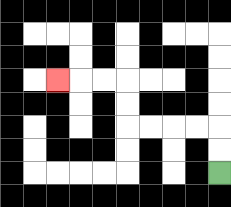{'start': '[9, 7]', 'end': '[2, 3]', 'path_directions': 'U,U,L,L,L,L,U,U,L,L,L', 'path_coordinates': '[[9, 7], [9, 6], [9, 5], [8, 5], [7, 5], [6, 5], [5, 5], [5, 4], [5, 3], [4, 3], [3, 3], [2, 3]]'}